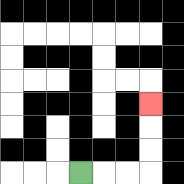{'start': '[3, 7]', 'end': '[6, 4]', 'path_directions': 'R,R,R,U,U,U', 'path_coordinates': '[[3, 7], [4, 7], [5, 7], [6, 7], [6, 6], [6, 5], [6, 4]]'}